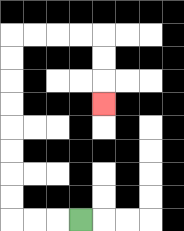{'start': '[3, 9]', 'end': '[4, 4]', 'path_directions': 'L,L,L,U,U,U,U,U,U,U,U,R,R,R,R,D,D,D', 'path_coordinates': '[[3, 9], [2, 9], [1, 9], [0, 9], [0, 8], [0, 7], [0, 6], [0, 5], [0, 4], [0, 3], [0, 2], [0, 1], [1, 1], [2, 1], [3, 1], [4, 1], [4, 2], [4, 3], [4, 4]]'}